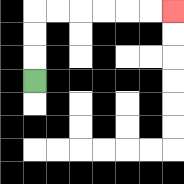{'start': '[1, 3]', 'end': '[7, 0]', 'path_directions': 'U,U,U,R,R,R,R,R,R', 'path_coordinates': '[[1, 3], [1, 2], [1, 1], [1, 0], [2, 0], [3, 0], [4, 0], [5, 0], [6, 0], [7, 0]]'}